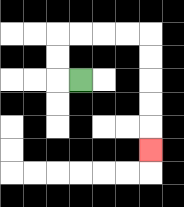{'start': '[3, 3]', 'end': '[6, 6]', 'path_directions': 'L,U,U,R,R,R,R,D,D,D,D,D', 'path_coordinates': '[[3, 3], [2, 3], [2, 2], [2, 1], [3, 1], [4, 1], [5, 1], [6, 1], [6, 2], [6, 3], [6, 4], [6, 5], [6, 6]]'}